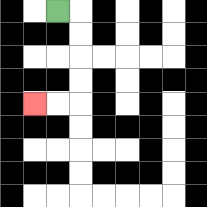{'start': '[2, 0]', 'end': '[1, 4]', 'path_directions': 'R,D,D,D,D,L,L', 'path_coordinates': '[[2, 0], [3, 0], [3, 1], [3, 2], [3, 3], [3, 4], [2, 4], [1, 4]]'}